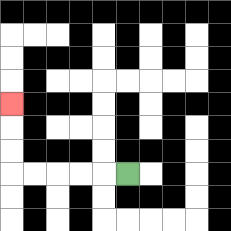{'start': '[5, 7]', 'end': '[0, 4]', 'path_directions': 'L,L,L,L,L,U,U,U', 'path_coordinates': '[[5, 7], [4, 7], [3, 7], [2, 7], [1, 7], [0, 7], [0, 6], [0, 5], [0, 4]]'}